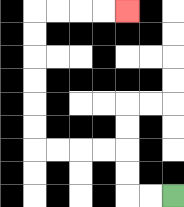{'start': '[7, 8]', 'end': '[5, 0]', 'path_directions': 'L,L,U,U,L,L,L,L,U,U,U,U,U,U,R,R,R,R', 'path_coordinates': '[[7, 8], [6, 8], [5, 8], [5, 7], [5, 6], [4, 6], [3, 6], [2, 6], [1, 6], [1, 5], [1, 4], [1, 3], [1, 2], [1, 1], [1, 0], [2, 0], [3, 0], [4, 0], [5, 0]]'}